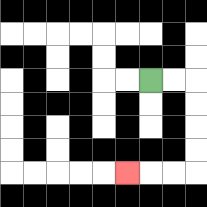{'start': '[6, 3]', 'end': '[5, 7]', 'path_directions': 'R,R,D,D,D,D,L,L,L', 'path_coordinates': '[[6, 3], [7, 3], [8, 3], [8, 4], [8, 5], [8, 6], [8, 7], [7, 7], [6, 7], [5, 7]]'}